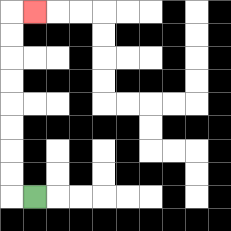{'start': '[1, 8]', 'end': '[1, 0]', 'path_directions': 'L,U,U,U,U,U,U,U,U,R', 'path_coordinates': '[[1, 8], [0, 8], [0, 7], [0, 6], [0, 5], [0, 4], [0, 3], [0, 2], [0, 1], [0, 0], [1, 0]]'}